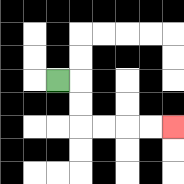{'start': '[2, 3]', 'end': '[7, 5]', 'path_directions': 'R,D,D,R,R,R,R', 'path_coordinates': '[[2, 3], [3, 3], [3, 4], [3, 5], [4, 5], [5, 5], [6, 5], [7, 5]]'}